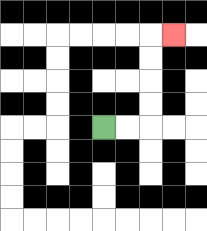{'start': '[4, 5]', 'end': '[7, 1]', 'path_directions': 'R,R,U,U,U,U,R', 'path_coordinates': '[[4, 5], [5, 5], [6, 5], [6, 4], [6, 3], [6, 2], [6, 1], [7, 1]]'}